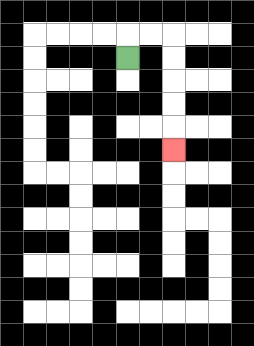{'start': '[5, 2]', 'end': '[7, 6]', 'path_directions': 'U,R,R,D,D,D,D,D', 'path_coordinates': '[[5, 2], [5, 1], [6, 1], [7, 1], [7, 2], [7, 3], [7, 4], [7, 5], [7, 6]]'}